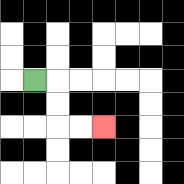{'start': '[1, 3]', 'end': '[4, 5]', 'path_directions': 'R,D,D,R,R', 'path_coordinates': '[[1, 3], [2, 3], [2, 4], [2, 5], [3, 5], [4, 5]]'}